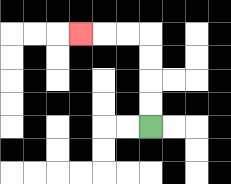{'start': '[6, 5]', 'end': '[3, 1]', 'path_directions': 'U,U,U,U,L,L,L', 'path_coordinates': '[[6, 5], [6, 4], [6, 3], [6, 2], [6, 1], [5, 1], [4, 1], [3, 1]]'}